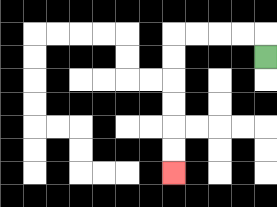{'start': '[11, 2]', 'end': '[7, 7]', 'path_directions': 'U,L,L,L,L,D,D,D,D,D,D', 'path_coordinates': '[[11, 2], [11, 1], [10, 1], [9, 1], [8, 1], [7, 1], [7, 2], [7, 3], [7, 4], [7, 5], [7, 6], [7, 7]]'}